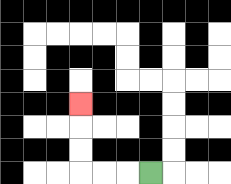{'start': '[6, 7]', 'end': '[3, 4]', 'path_directions': 'L,L,L,U,U,U', 'path_coordinates': '[[6, 7], [5, 7], [4, 7], [3, 7], [3, 6], [3, 5], [3, 4]]'}